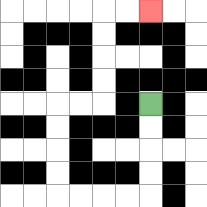{'start': '[6, 4]', 'end': '[6, 0]', 'path_directions': 'D,D,D,D,L,L,L,L,U,U,U,U,R,R,U,U,U,U,R,R', 'path_coordinates': '[[6, 4], [6, 5], [6, 6], [6, 7], [6, 8], [5, 8], [4, 8], [3, 8], [2, 8], [2, 7], [2, 6], [2, 5], [2, 4], [3, 4], [4, 4], [4, 3], [4, 2], [4, 1], [4, 0], [5, 0], [6, 0]]'}